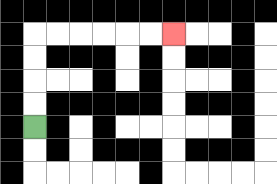{'start': '[1, 5]', 'end': '[7, 1]', 'path_directions': 'U,U,U,U,R,R,R,R,R,R', 'path_coordinates': '[[1, 5], [1, 4], [1, 3], [1, 2], [1, 1], [2, 1], [3, 1], [4, 1], [5, 1], [6, 1], [7, 1]]'}